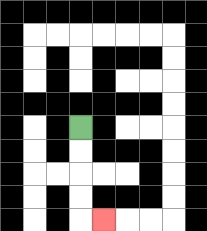{'start': '[3, 5]', 'end': '[4, 9]', 'path_directions': 'D,D,D,D,R', 'path_coordinates': '[[3, 5], [3, 6], [3, 7], [3, 8], [3, 9], [4, 9]]'}